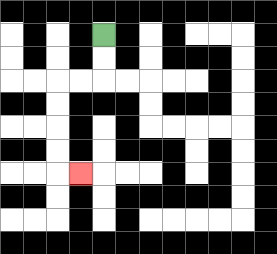{'start': '[4, 1]', 'end': '[3, 7]', 'path_directions': 'D,D,L,L,D,D,D,D,R', 'path_coordinates': '[[4, 1], [4, 2], [4, 3], [3, 3], [2, 3], [2, 4], [2, 5], [2, 6], [2, 7], [3, 7]]'}